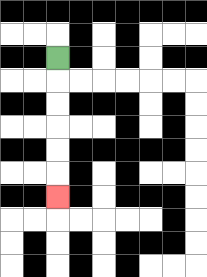{'start': '[2, 2]', 'end': '[2, 8]', 'path_directions': 'D,D,D,D,D,D', 'path_coordinates': '[[2, 2], [2, 3], [2, 4], [2, 5], [2, 6], [2, 7], [2, 8]]'}